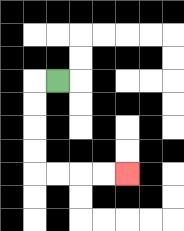{'start': '[2, 3]', 'end': '[5, 7]', 'path_directions': 'L,D,D,D,D,R,R,R,R', 'path_coordinates': '[[2, 3], [1, 3], [1, 4], [1, 5], [1, 6], [1, 7], [2, 7], [3, 7], [4, 7], [5, 7]]'}